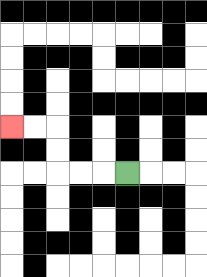{'start': '[5, 7]', 'end': '[0, 5]', 'path_directions': 'L,L,L,U,U,L,L', 'path_coordinates': '[[5, 7], [4, 7], [3, 7], [2, 7], [2, 6], [2, 5], [1, 5], [0, 5]]'}